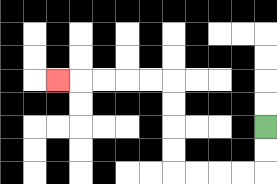{'start': '[11, 5]', 'end': '[2, 3]', 'path_directions': 'D,D,L,L,L,L,U,U,U,U,L,L,L,L,L', 'path_coordinates': '[[11, 5], [11, 6], [11, 7], [10, 7], [9, 7], [8, 7], [7, 7], [7, 6], [7, 5], [7, 4], [7, 3], [6, 3], [5, 3], [4, 3], [3, 3], [2, 3]]'}